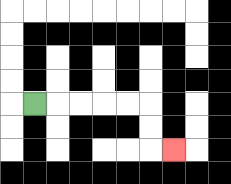{'start': '[1, 4]', 'end': '[7, 6]', 'path_directions': 'R,R,R,R,R,D,D,R', 'path_coordinates': '[[1, 4], [2, 4], [3, 4], [4, 4], [5, 4], [6, 4], [6, 5], [6, 6], [7, 6]]'}